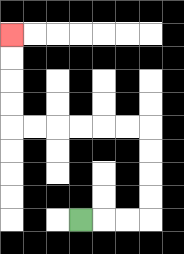{'start': '[3, 9]', 'end': '[0, 1]', 'path_directions': 'R,R,R,U,U,U,U,L,L,L,L,L,L,U,U,U,U', 'path_coordinates': '[[3, 9], [4, 9], [5, 9], [6, 9], [6, 8], [6, 7], [6, 6], [6, 5], [5, 5], [4, 5], [3, 5], [2, 5], [1, 5], [0, 5], [0, 4], [0, 3], [0, 2], [0, 1]]'}